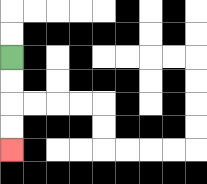{'start': '[0, 2]', 'end': '[0, 6]', 'path_directions': 'D,D,D,D', 'path_coordinates': '[[0, 2], [0, 3], [0, 4], [0, 5], [0, 6]]'}